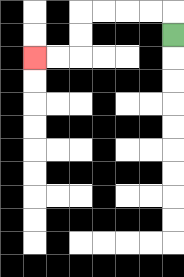{'start': '[7, 1]', 'end': '[1, 2]', 'path_directions': 'U,L,L,L,L,D,D,L,L', 'path_coordinates': '[[7, 1], [7, 0], [6, 0], [5, 0], [4, 0], [3, 0], [3, 1], [3, 2], [2, 2], [1, 2]]'}